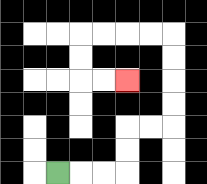{'start': '[2, 7]', 'end': '[5, 3]', 'path_directions': 'R,R,R,U,U,R,R,U,U,U,U,L,L,L,L,D,D,R,R', 'path_coordinates': '[[2, 7], [3, 7], [4, 7], [5, 7], [5, 6], [5, 5], [6, 5], [7, 5], [7, 4], [7, 3], [7, 2], [7, 1], [6, 1], [5, 1], [4, 1], [3, 1], [3, 2], [3, 3], [4, 3], [5, 3]]'}